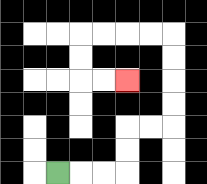{'start': '[2, 7]', 'end': '[5, 3]', 'path_directions': 'R,R,R,U,U,R,R,U,U,U,U,L,L,L,L,D,D,R,R', 'path_coordinates': '[[2, 7], [3, 7], [4, 7], [5, 7], [5, 6], [5, 5], [6, 5], [7, 5], [7, 4], [7, 3], [7, 2], [7, 1], [6, 1], [5, 1], [4, 1], [3, 1], [3, 2], [3, 3], [4, 3], [5, 3]]'}